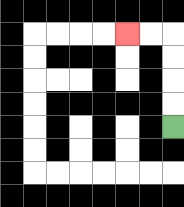{'start': '[7, 5]', 'end': '[5, 1]', 'path_directions': 'U,U,U,U,L,L', 'path_coordinates': '[[7, 5], [7, 4], [7, 3], [7, 2], [7, 1], [6, 1], [5, 1]]'}